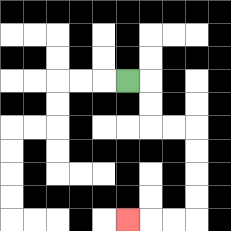{'start': '[5, 3]', 'end': '[5, 9]', 'path_directions': 'R,D,D,R,R,D,D,D,D,L,L,L', 'path_coordinates': '[[5, 3], [6, 3], [6, 4], [6, 5], [7, 5], [8, 5], [8, 6], [8, 7], [8, 8], [8, 9], [7, 9], [6, 9], [5, 9]]'}